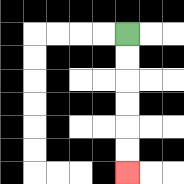{'start': '[5, 1]', 'end': '[5, 7]', 'path_directions': 'D,D,D,D,D,D', 'path_coordinates': '[[5, 1], [5, 2], [5, 3], [5, 4], [5, 5], [5, 6], [5, 7]]'}